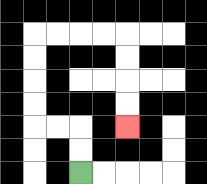{'start': '[3, 7]', 'end': '[5, 5]', 'path_directions': 'U,U,L,L,U,U,U,U,R,R,R,R,D,D,D,D', 'path_coordinates': '[[3, 7], [3, 6], [3, 5], [2, 5], [1, 5], [1, 4], [1, 3], [1, 2], [1, 1], [2, 1], [3, 1], [4, 1], [5, 1], [5, 2], [5, 3], [5, 4], [5, 5]]'}